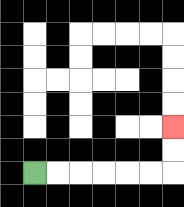{'start': '[1, 7]', 'end': '[7, 5]', 'path_directions': 'R,R,R,R,R,R,U,U', 'path_coordinates': '[[1, 7], [2, 7], [3, 7], [4, 7], [5, 7], [6, 7], [7, 7], [7, 6], [7, 5]]'}